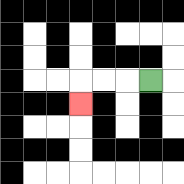{'start': '[6, 3]', 'end': '[3, 4]', 'path_directions': 'L,L,L,D', 'path_coordinates': '[[6, 3], [5, 3], [4, 3], [3, 3], [3, 4]]'}